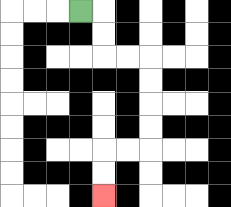{'start': '[3, 0]', 'end': '[4, 8]', 'path_directions': 'R,D,D,R,R,D,D,D,D,L,L,D,D', 'path_coordinates': '[[3, 0], [4, 0], [4, 1], [4, 2], [5, 2], [6, 2], [6, 3], [6, 4], [6, 5], [6, 6], [5, 6], [4, 6], [4, 7], [4, 8]]'}